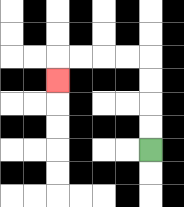{'start': '[6, 6]', 'end': '[2, 3]', 'path_directions': 'U,U,U,U,L,L,L,L,D', 'path_coordinates': '[[6, 6], [6, 5], [6, 4], [6, 3], [6, 2], [5, 2], [4, 2], [3, 2], [2, 2], [2, 3]]'}